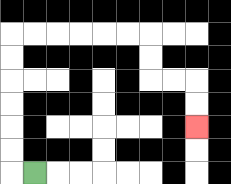{'start': '[1, 7]', 'end': '[8, 5]', 'path_directions': 'L,U,U,U,U,U,U,R,R,R,R,R,R,D,D,R,R,D,D', 'path_coordinates': '[[1, 7], [0, 7], [0, 6], [0, 5], [0, 4], [0, 3], [0, 2], [0, 1], [1, 1], [2, 1], [3, 1], [4, 1], [5, 1], [6, 1], [6, 2], [6, 3], [7, 3], [8, 3], [8, 4], [8, 5]]'}